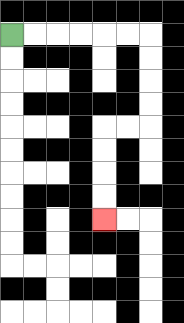{'start': '[0, 1]', 'end': '[4, 9]', 'path_directions': 'R,R,R,R,R,R,D,D,D,D,L,L,D,D,D,D', 'path_coordinates': '[[0, 1], [1, 1], [2, 1], [3, 1], [4, 1], [5, 1], [6, 1], [6, 2], [6, 3], [6, 4], [6, 5], [5, 5], [4, 5], [4, 6], [4, 7], [4, 8], [4, 9]]'}